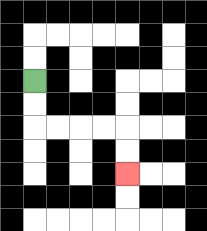{'start': '[1, 3]', 'end': '[5, 7]', 'path_directions': 'D,D,R,R,R,R,D,D', 'path_coordinates': '[[1, 3], [1, 4], [1, 5], [2, 5], [3, 5], [4, 5], [5, 5], [5, 6], [5, 7]]'}